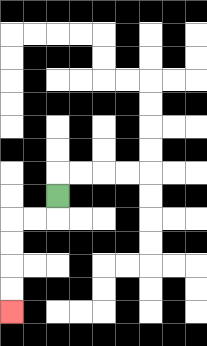{'start': '[2, 8]', 'end': '[0, 13]', 'path_directions': 'D,L,L,D,D,D,D', 'path_coordinates': '[[2, 8], [2, 9], [1, 9], [0, 9], [0, 10], [0, 11], [0, 12], [0, 13]]'}